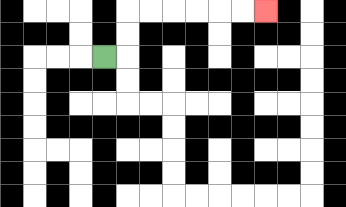{'start': '[4, 2]', 'end': '[11, 0]', 'path_directions': 'R,U,U,R,R,R,R,R,R', 'path_coordinates': '[[4, 2], [5, 2], [5, 1], [5, 0], [6, 0], [7, 0], [8, 0], [9, 0], [10, 0], [11, 0]]'}